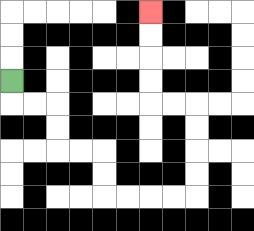{'start': '[0, 3]', 'end': '[6, 0]', 'path_directions': 'D,R,R,D,D,R,R,D,D,R,R,R,R,U,U,U,U,L,L,U,U,U,U', 'path_coordinates': '[[0, 3], [0, 4], [1, 4], [2, 4], [2, 5], [2, 6], [3, 6], [4, 6], [4, 7], [4, 8], [5, 8], [6, 8], [7, 8], [8, 8], [8, 7], [8, 6], [8, 5], [8, 4], [7, 4], [6, 4], [6, 3], [6, 2], [6, 1], [6, 0]]'}